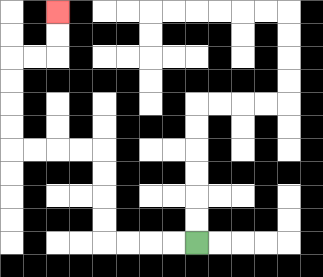{'start': '[8, 10]', 'end': '[2, 0]', 'path_directions': 'L,L,L,L,U,U,U,U,L,L,L,L,U,U,U,U,R,R,U,U', 'path_coordinates': '[[8, 10], [7, 10], [6, 10], [5, 10], [4, 10], [4, 9], [4, 8], [4, 7], [4, 6], [3, 6], [2, 6], [1, 6], [0, 6], [0, 5], [0, 4], [0, 3], [0, 2], [1, 2], [2, 2], [2, 1], [2, 0]]'}